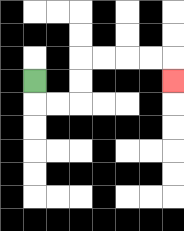{'start': '[1, 3]', 'end': '[7, 3]', 'path_directions': 'D,R,R,U,U,R,R,R,R,D', 'path_coordinates': '[[1, 3], [1, 4], [2, 4], [3, 4], [3, 3], [3, 2], [4, 2], [5, 2], [6, 2], [7, 2], [7, 3]]'}